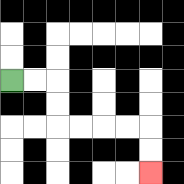{'start': '[0, 3]', 'end': '[6, 7]', 'path_directions': 'R,R,D,D,R,R,R,R,D,D', 'path_coordinates': '[[0, 3], [1, 3], [2, 3], [2, 4], [2, 5], [3, 5], [4, 5], [5, 5], [6, 5], [6, 6], [6, 7]]'}